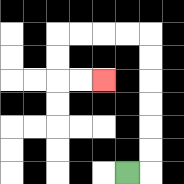{'start': '[5, 7]', 'end': '[4, 3]', 'path_directions': 'R,U,U,U,U,U,U,L,L,L,L,D,D,R,R', 'path_coordinates': '[[5, 7], [6, 7], [6, 6], [6, 5], [6, 4], [6, 3], [6, 2], [6, 1], [5, 1], [4, 1], [3, 1], [2, 1], [2, 2], [2, 3], [3, 3], [4, 3]]'}